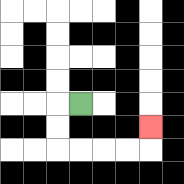{'start': '[3, 4]', 'end': '[6, 5]', 'path_directions': 'L,D,D,R,R,R,R,U', 'path_coordinates': '[[3, 4], [2, 4], [2, 5], [2, 6], [3, 6], [4, 6], [5, 6], [6, 6], [6, 5]]'}